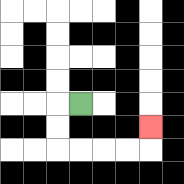{'start': '[3, 4]', 'end': '[6, 5]', 'path_directions': 'L,D,D,R,R,R,R,U', 'path_coordinates': '[[3, 4], [2, 4], [2, 5], [2, 6], [3, 6], [4, 6], [5, 6], [6, 6], [6, 5]]'}